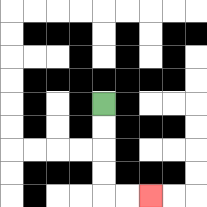{'start': '[4, 4]', 'end': '[6, 8]', 'path_directions': 'D,D,D,D,R,R', 'path_coordinates': '[[4, 4], [4, 5], [4, 6], [4, 7], [4, 8], [5, 8], [6, 8]]'}